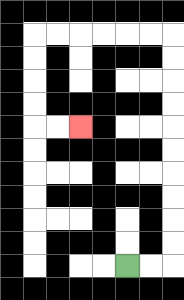{'start': '[5, 11]', 'end': '[3, 5]', 'path_directions': 'R,R,U,U,U,U,U,U,U,U,U,U,L,L,L,L,L,L,D,D,D,D,R,R', 'path_coordinates': '[[5, 11], [6, 11], [7, 11], [7, 10], [7, 9], [7, 8], [7, 7], [7, 6], [7, 5], [7, 4], [7, 3], [7, 2], [7, 1], [6, 1], [5, 1], [4, 1], [3, 1], [2, 1], [1, 1], [1, 2], [1, 3], [1, 4], [1, 5], [2, 5], [3, 5]]'}